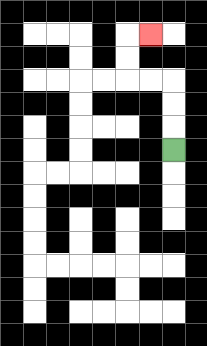{'start': '[7, 6]', 'end': '[6, 1]', 'path_directions': 'U,U,U,L,L,U,U,R', 'path_coordinates': '[[7, 6], [7, 5], [7, 4], [7, 3], [6, 3], [5, 3], [5, 2], [5, 1], [6, 1]]'}